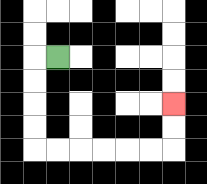{'start': '[2, 2]', 'end': '[7, 4]', 'path_directions': 'L,D,D,D,D,R,R,R,R,R,R,U,U', 'path_coordinates': '[[2, 2], [1, 2], [1, 3], [1, 4], [1, 5], [1, 6], [2, 6], [3, 6], [4, 6], [5, 6], [6, 6], [7, 6], [7, 5], [7, 4]]'}